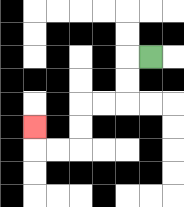{'start': '[6, 2]', 'end': '[1, 5]', 'path_directions': 'L,D,D,L,L,D,D,L,L,U', 'path_coordinates': '[[6, 2], [5, 2], [5, 3], [5, 4], [4, 4], [3, 4], [3, 5], [3, 6], [2, 6], [1, 6], [1, 5]]'}